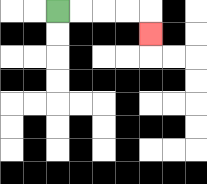{'start': '[2, 0]', 'end': '[6, 1]', 'path_directions': 'R,R,R,R,D', 'path_coordinates': '[[2, 0], [3, 0], [4, 0], [5, 0], [6, 0], [6, 1]]'}